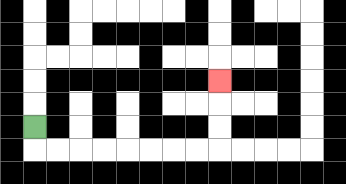{'start': '[1, 5]', 'end': '[9, 3]', 'path_directions': 'D,R,R,R,R,R,R,R,R,U,U,U', 'path_coordinates': '[[1, 5], [1, 6], [2, 6], [3, 6], [4, 6], [5, 6], [6, 6], [7, 6], [8, 6], [9, 6], [9, 5], [9, 4], [9, 3]]'}